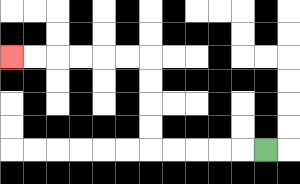{'start': '[11, 6]', 'end': '[0, 2]', 'path_directions': 'L,L,L,L,L,U,U,U,U,L,L,L,L,L,L', 'path_coordinates': '[[11, 6], [10, 6], [9, 6], [8, 6], [7, 6], [6, 6], [6, 5], [6, 4], [6, 3], [6, 2], [5, 2], [4, 2], [3, 2], [2, 2], [1, 2], [0, 2]]'}